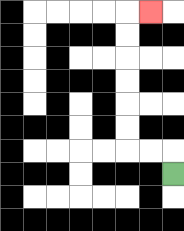{'start': '[7, 7]', 'end': '[6, 0]', 'path_directions': 'U,L,L,U,U,U,U,U,U,R', 'path_coordinates': '[[7, 7], [7, 6], [6, 6], [5, 6], [5, 5], [5, 4], [5, 3], [5, 2], [5, 1], [5, 0], [6, 0]]'}